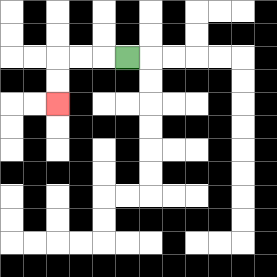{'start': '[5, 2]', 'end': '[2, 4]', 'path_directions': 'L,L,L,D,D', 'path_coordinates': '[[5, 2], [4, 2], [3, 2], [2, 2], [2, 3], [2, 4]]'}